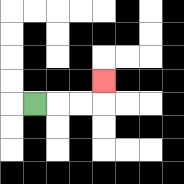{'start': '[1, 4]', 'end': '[4, 3]', 'path_directions': 'R,R,R,U', 'path_coordinates': '[[1, 4], [2, 4], [3, 4], [4, 4], [4, 3]]'}